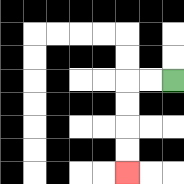{'start': '[7, 3]', 'end': '[5, 7]', 'path_directions': 'L,L,D,D,D,D', 'path_coordinates': '[[7, 3], [6, 3], [5, 3], [5, 4], [5, 5], [5, 6], [5, 7]]'}